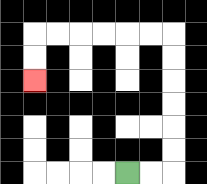{'start': '[5, 7]', 'end': '[1, 3]', 'path_directions': 'R,R,U,U,U,U,U,U,L,L,L,L,L,L,D,D', 'path_coordinates': '[[5, 7], [6, 7], [7, 7], [7, 6], [7, 5], [7, 4], [7, 3], [7, 2], [7, 1], [6, 1], [5, 1], [4, 1], [3, 1], [2, 1], [1, 1], [1, 2], [1, 3]]'}